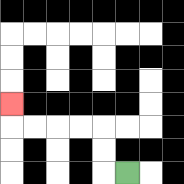{'start': '[5, 7]', 'end': '[0, 4]', 'path_directions': 'L,U,U,L,L,L,L,U', 'path_coordinates': '[[5, 7], [4, 7], [4, 6], [4, 5], [3, 5], [2, 5], [1, 5], [0, 5], [0, 4]]'}